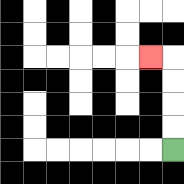{'start': '[7, 6]', 'end': '[6, 2]', 'path_directions': 'U,U,U,U,L', 'path_coordinates': '[[7, 6], [7, 5], [7, 4], [7, 3], [7, 2], [6, 2]]'}